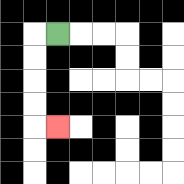{'start': '[2, 1]', 'end': '[2, 5]', 'path_directions': 'L,D,D,D,D,R', 'path_coordinates': '[[2, 1], [1, 1], [1, 2], [1, 3], [1, 4], [1, 5], [2, 5]]'}